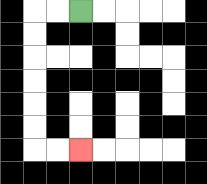{'start': '[3, 0]', 'end': '[3, 6]', 'path_directions': 'L,L,D,D,D,D,D,D,R,R', 'path_coordinates': '[[3, 0], [2, 0], [1, 0], [1, 1], [1, 2], [1, 3], [1, 4], [1, 5], [1, 6], [2, 6], [3, 6]]'}